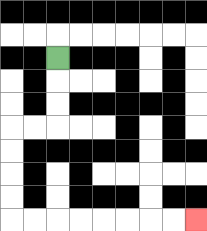{'start': '[2, 2]', 'end': '[8, 9]', 'path_directions': 'D,D,D,L,L,D,D,D,D,R,R,R,R,R,R,R,R', 'path_coordinates': '[[2, 2], [2, 3], [2, 4], [2, 5], [1, 5], [0, 5], [0, 6], [0, 7], [0, 8], [0, 9], [1, 9], [2, 9], [3, 9], [4, 9], [5, 9], [6, 9], [7, 9], [8, 9]]'}